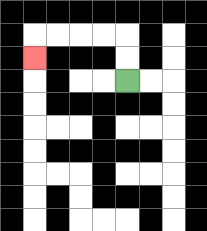{'start': '[5, 3]', 'end': '[1, 2]', 'path_directions': 'U,U,L,L,L,L,D', 'path_coordinates': '[[5, 3], [5, 2], [5, 1], [4, 1], [3, 1], [2, 1], [1, 1], [1, 2]]'}